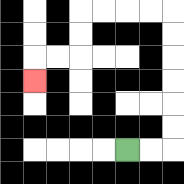{'start': '[5, 6]', 'end': '[1, 3]', 'path_directions': 'R,R,U,U,U,U,U,U,L,L,L,L,D,D,L,L,D', 'path_coordinates': '[[5, 6], [6, 6], [7, 6], [7, 5], [7, 4], [7, 3], [7, 2], [7, 1], [7, 0], [6, 0], [5, 0], [4, 0], [3, 0], [3, 1], [3, 2], [2, 2], [1, 2], [1, 3]]'}